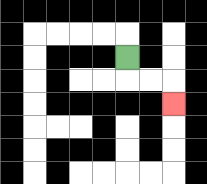{'start': '[5, 2]', 'end': '[7, 4]', 'path_directions': 'D,R,R,D', 'path_coordinates': '[[5, 2], [5, 3], [6, 3], [7, 3], [7, 4]]'}